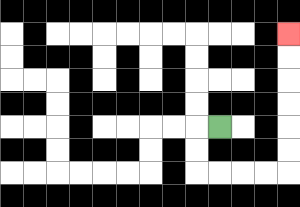{'start': '[9, 5]', 'end': '[12, 1]', 'path_directions': 'L,D,D,R,R,R,R,U,U,U,U,U,U', 'path_coordinates': '[[9, 5], [8, 5], [8, 6], [8, 7], [9, 7], [10, 7], [11, 7], [12, 7], [12, 6], [12, 5], [12, 4], [12, 3], [12, 2], [12, 1]]'}